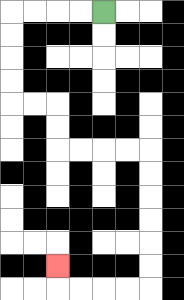{'start': '[4, 0]', 'end': '[2, 11]', 'path_directions': 'L,L,L,L,D,D,D,D,R,R,D,D,R,R,R,R,D,D,D,D,D,D,L,L,L,L,U', 'path_coordinates': '[[4, 0], [3, 0], [2, 0], [1, 0], [0, 0], [0, 1], [0, 2], [0, 3], [0, 4], [1, 4], [2, 4], [2, 5], [2, 6], [3, 6], [4, 6], [5, 6], [6, 6], [6, 7], [6, 8], [6, 9], [6, 10], [6, 11], [6, 12], [5, 12], [4, 12], [3, 12], [2, 12], [2, 11]]'}